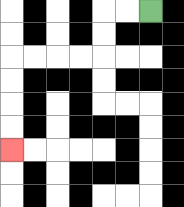{'start': '[6, 0]', 'end': '[0, 6]', 'path_directions': 'L,L,D,D,L,L,L,L,D,D,D,D', 'path_coordinates': '[[6, 0], [5, 0], [4, 0], [4, 1], [4, 2], [3, 2], [2, 2], [1, 2], [0, 2], [0, 3], [0, 4], [0, 5], [0, 6]]'}